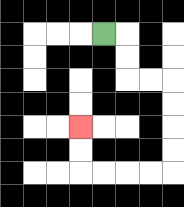{'start': '[4, 1]', 'end': '[3, 5]', 'path_directions': 'R,D,D,R,R,D,D,D,D,L,L,L,L,U,U', 'path_coordinates': '[[4, 1], [5, 1], [5, 2], [5, 3], [6, 3], [7, 3], [7, 4], [7, 5], [7, 6], [7, 7], [6, 7], [5, 7], [4, 7], [3, 7], [3, 6], [3, 5]]'}